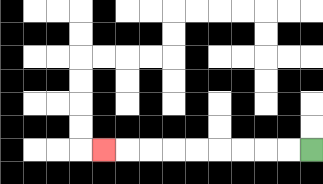{'start': '[13, 6]', 'end': '[4, 6]', 'path_directions': 'L,L,L,L,L,L,L,L,L', 'path_coordinates': '[[13, 6], [12, 6], [11, 6], [10, 6], [9, 6], [8, 6], [7, 6], [6, 6], [5, 6], [4, 6]]'}